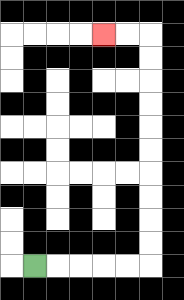{'start': '[1, 11]', 'end': '[4, 1]', 'path_directions': 'R,R,R,R,R,U,U,U,U,U,U,U,U,U,U,L,L', 'path_coordinates': '[[1, 11], [2, 11], [3, 11], [4, 11], [5, 11], [6, 11], [6, 10], [6, 9], [6, 8], [6, 7], [6, 6], [6, 5], [6, 4], [6, 3], [6, 2], [6, 1], [5, 1], [4, 1]]'}